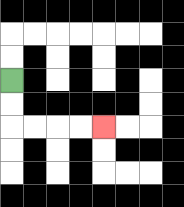{'start': '[0, 3]', 'end': '[4, 5]', 'path_directions': 'D,D,R,R,R,R', 'path_coordinates': '[[0, 3], [0, 4], [0, 5], [1, 5], [2, 5], [3, 5], [4, 5]]'}